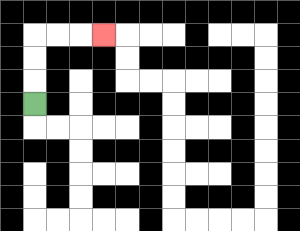{'start': '[1, 4]', 'end': '[4, 1]', 'path_directions': 'U,U,U,R,R,R', 'path_coordinates': '[[1, 4], [1, 3], [1, 2], [1, 1], [2, 1], [3, 1], [4, 1]]'}